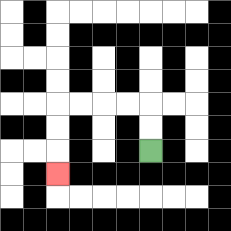{'start': '[6, 6]', 'end': '[2, 7]', 'path_directions': 'U,U,L,L,L,L,D,D,D', 'path_coordinates': '[[6, 6], [6, 5], [6, 4], [5, 4], [4, 4], [3, 4], [2, 4], [2, 5], [2, 6], [2, 7]]'}